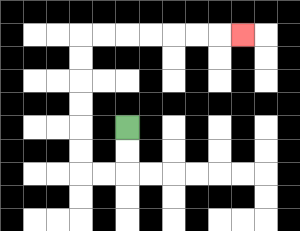{'start': '[5, 5]', 'end': '[10, 1]', 'path_directions': 'D,D,L,L,U,U,U,U,U,U,R,R,R,R,R,R,R', 'path_coordinates': '[[5, 5], [5, 6], [5, 7], [4, 7], [3, 7], [3, 6], [3, 5], [3, 4], [3, 3], [3, 2], [3, 1], [4, 1], [5, 1], [6, 1], [7, 1], [8, 1], [9, 1], [10, 1]]'}